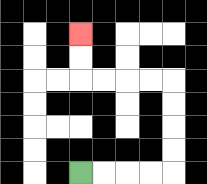{'start': '[3, 7]', 'end': '[3, 1]', 'path_directions': 'R,R,R,R,U,U,U,U,L,L,L,L,U,U', 'path_coordinates': '[[3, 7], [4, 7], [5, 7], [6, 7], [7, 7], [7, 6], [7, 5], [7, 4], [7, 3], [6, 3], [5, 3], [4, 3], [3, 3], [3, 2], [3, 1]]'}